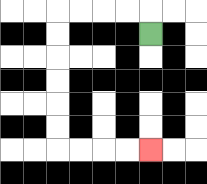{'start': '[6, 1]', 'end': '[6, 6]', 'path_directions': 'U,L,L,L,L,D,D,D,D,D,D,R,R,R,R', 'path_coordinates': '[[6, 1], [6, 0], [5, 0], [4, 0], [3, 0], [2, 0], [2, 1], [2, 2], [2, 3], [2, 4], [2, 5], [2, 6], [3, 6], [4, 6], [5, 6], [6, 6]]'}